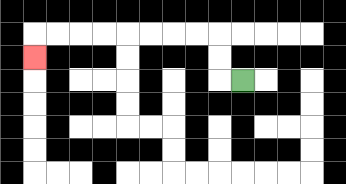{'start': '[10, 3]', 'end': '[1, 2]', 'path_directions': 'L,U,U,L,L,L,L,L,L,L,L,D', 'path_coordinates': '[[10, 3], [9, 3], [9, 2], [9, 1], [8, 1], [7, 1], [6, 1], [5, 1], [4, 1], [3, 1], [2, 1], [1, 1], [1, 2]]'}